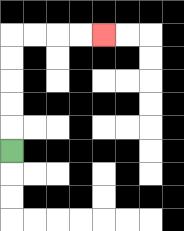{'start': '[0, 6]', 'end': '[4, 1]', 'path_directions': 'U,U,U,U,U,R,R,R,R', 'path_coordinates': '[[0, 6], [0, 5], [0, 4], [0, 3], [0, 2], [0, 1], [1, 1], [2, 1], [3, 1], [4, 1]]'}